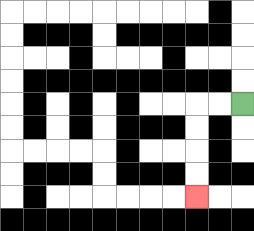{'start': '[10, 4]', 'end': '[8, 8]', 'path_directions': 'L,L,D,D,D,D', 'path_coordinates': '[[10, 4], [9, 4], [8, 4], [8, 5], [8, 6], [8, 7], [8, 8]]'}